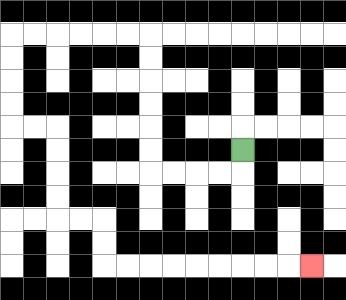{'start': '[10, 6]', 'end': '[13, 11]', 'path_directions': 'D,L,L,L,L,U,U,U,U,U,U,L,L,L,L,L,L,D,D,D,D,R,R,D,D,D,D,R,R,D,D,R,R,R,R,R,R,R,R,R', 'path_coordinates': '[[10, 6], [10, 7], [9, 7], [8, 7], [7, 7], [6, 7], [6, 6], [6, 5], [6, 4], [6, 3], [6, 2], [6, 1], [5, 1], [4, 1], [3, 1], [2, 1], [1, 1], [0, 1], [0, 2], [0, 3], [0, 4], [0, 5], [1, 5], [2, 5], [2, 6], [2, 7], [2, 8], [2, 9], [3, 9], [4, 9], [4, 10], [4, 11], [5, 11], [6, 11], [7, 11], [8, 11], [9, 11], [10, 11], [11, 11], [12, 11], [13, 11]]'}